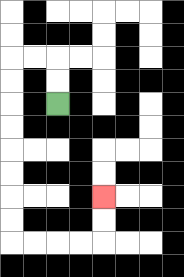{'start': '[2, 4]', 'end': '[4, 8]', 'path_directions': 'U,U,L,L,D,D,D,D,D,D,D,D,R,R,R,R,U,U', 'path_coordinates': '[[2, 4], [2, 3], [2, 2], [1, 2], [0, 2], [0, 3], [0, 4], [0, 5], [0, 6], [0, 7], [0, 8], [0, 9], [0, 10], [1, 10], [2, 10], [3, 10], [4, 10], [4, 9], [4, 8]]'}